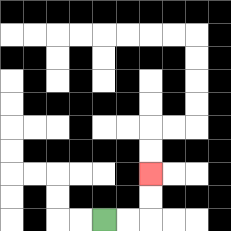{'start': '[4, 9]', 'end': '[6, 7]', 'path_directions': 'R,R,U,U', 'path_coordinates': '[[4, 9], [5, 9], [6, 9], [6, 8], [6, 7]]'}